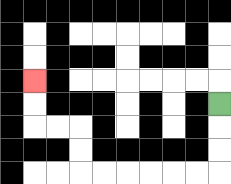{'start': '[9, 4]', 'end': '[1, 3]', 'path_directions': 'D,D,D,L,L,L,L,L,L,U,U,L,L,U,U', 'path_coordinates': '[[9, 4], [9, 5], [9, 6], [9, 7], [8, 7], [7, 7], [6, 7], [5, 7], [4, 7], [3, 7], [3, 6], [3, 5], [2, 5], [1, 5], [1, 4], [1, 3]]'}